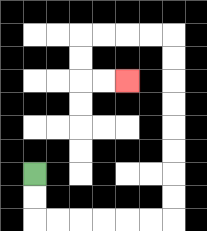{'start': '[1, 7]', 'end': '[5, 3]', 'path_directions': 'D,D,R,R,R,R,R,R,U,U,U,U,U,U,U,U,L,L,L,L,D,D,R,R', 'path_coordinates': '[[1, 7], [1, 8], [1, 9], [2, 9], [3, 9], [4, 9], [5, 9], [6, 9], [7, 9], [7, 8], [7, 7], [7, 6], [7, 5], [7, 4], [7, 3], [7, 2], [7, 1], [6, 1], [5, 1], [4, 1], [3, 1], [3, 2], [3, 3], [4, 3], [5, 3]]'}